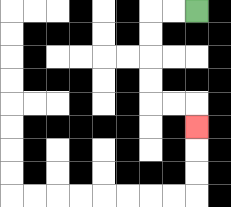{'start': '[8, 0]', 'end': '[8, 5]', 'path_directions': 'L,L,D,D,D,D,R,R,D', 'path_coordinates': '[[8, 0], [7, 0], [6, 0], [6, 1], [6, 2], [6, 3], [6, 4], [7, 4], [8, 4], [8, 5]]'}